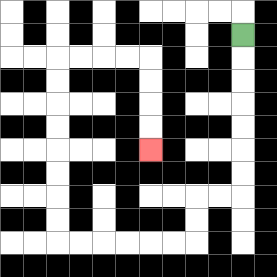{'start': '[10, 1]', 'end': '[6, 6]', 'path_directions': 'D,D,D,D,D,D,D,L,L,D,D,L,L,L,L,L,L,U,U,U,U,U,U,U,U,R,R,R,R,D,D,D,D', 'path_coordinates': '[[10, 1], [10, 2], [10, 3], [10, 4], [10, 5], [10, 6], [10, 7], [10, 8], [9, 8], [8, 8], [8, 9], [8, 10], [7, 10], [6, 10], [5, 10], [4, 10], [3, 10], [2, 10], [2, 9], [2, 8], [2, 7], [2, 6], [2, 5], [2, 4], [2, 3], [2, 2], [3, 2], [4, 2], [5, 2], [6, 2], [6, 3], [6, 4], [6, 5], [6, 6]]'}